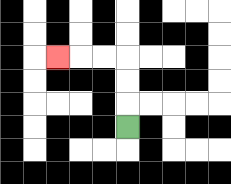{'start': '[5, 5]', 'end': '[2, 2]', 'path_directions': 'U,U,U,L,L,L', 'path_coordinates': '[[5, 5], [5, 4], [5, 3], [5, 2], [4, 2], [3, 2], [2, 2]]'}